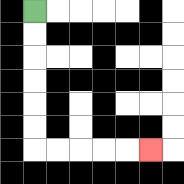{'start': '[1, 0]', 'end': '[6, 6]', 'path_directions': 'D,D,D,D,D,D,R,R,R,R,R', 'path_coordinates': '[[1, 0], [1, 1], [1, 2], [1, 3], [1, 4], [1, 5], [1, 6], [2, 6], [3, 6], [4, 6], [5, 6], [6, 6]]'}